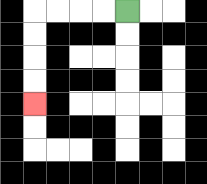{'start': '[5, 0]', 'end': '[1, 4]', 'path_directions': 'L,L,L,L,D,D,D,D', 'path_coordinates': '[[5, 0], [4, 0], [3, 0], [2, 0], [1, 0], [1, 1], [1, 2], [1, 3], [1, 4]]'}